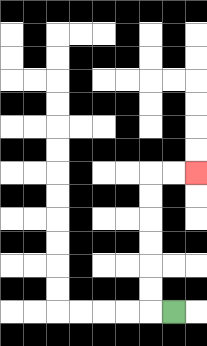{'start': '[7, 13]', 'end': '[8, 7]', 'path_directions': 'L,U,U,U,U,U,U,R,R', 'path_coordinates': '[[7, 13], [6, 13], [6, 12], [6, 11], [6, 10], [6, 9], [6, 8], [6, 7], [7, 7], [8, 7]]'}